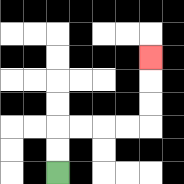{'start': '[2, 7]', 'end': '[6, 2]', 'path_directions': 'U,U,R,R,R,R,U,U,U', 'path_coordinates': '[[2, 7], [2, 6], [2, 5], [3, 5], [4, 5], [5, 5], [6, 5], [6, 4], [6, 3], [6, 2]]'}